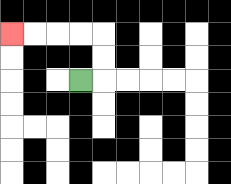{'start': '[3, 3]', 'end': '[0, 1]', 'path_directions': 'R,U,U,L,L,L,L', 'path_coordinates': '[[3, 3], [4, 3], [4, 2], [4, 1], [3, 1], [2, 1], [1, 1], [0, 1]]'}